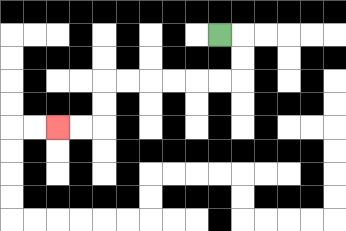{'start': '[9, 1]', 'end': '[2, 5]', 'path_directions': 'R,D,D,L,L,L,L,L,L,D,D,L,L', 'path_coordinates': '[[9, 1], [10, 1], [10, 2], [10, 3], [9, 3], [8, 3], [7, 3], [6, 3], [5, 3], [4, 3], [4, 4], [4, 5], [3, 5], [2, 5]]'}